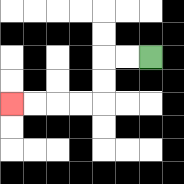{'start': '[6, 2]', 'end': '[0, 4]', 'path_directions': 'L,L,D,D,L,L,L,L', 'path_coordinates': '[[6, 2], [5, 2], [4, 2], [4, 3], [4, 4], [3, 4], [2, 4], [1, 4], [0, 4]]'}